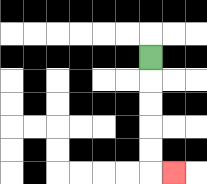{'start': '[6, 2]', 'end': '[7, 7]', 'path_directions': 'D,D,D,D,D,R', 'path_coordinates': '[[6, 2], [6, 3], [6, 4], [6, 5], [6, 6], [6, 7], [7, 7]]'}